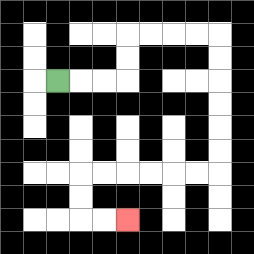{'start': '[2, 3]', 'end': '[5, 9]', 'path_directions': 'R,R,R,U,U,R,R,R,R,D,D,D,D,D,D,L,L,L,L,L,L,D,D,R,R', 'path_coordinates': '[[2, 3], [3, 3], [4, 3], [5, 3], [5, 2], [5, 1], [6, 1], [7, 1], [8, 1], [9, 1], [9, 2], [9, 3], [9, 4], [9, 5], [9, 6], [9, 7], [8, 7], [7, 7], [6, 7], [5, 7], [4, 7], [3, 7], [3, 8], [3, 9], [4, 9], [5, 9]]'}